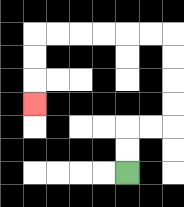{'start': '[5, 7]', 'end': '[1, 4]', 'path_directions': 'U,U,R,R,U,U,U,U,L,L,L,L,L,L,D,D,D', 'path_coordinates': '[[5, 7], [5, 6], [5, 5], [6, 5], [7, 5], [7, 4], [7, 3], [7, 2], [7, 1], [6, 1], [5, 1], [4, 1], [3, 1], [2, 1], [1, 1], [1, 2], [1, 3], [1, 4]]'}